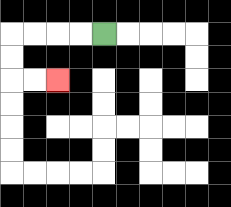{'start': '[4, 1]', 'end': '[2, 3]', 'path_directions': 'L,L,L,L,D,D,R,R', 'path_coordinates': '[[4, 1], [3, 1], [2, 1], [1, 1], [0, 1], [0, 2], [0, 3], [1, 3], [2, 3]]'}